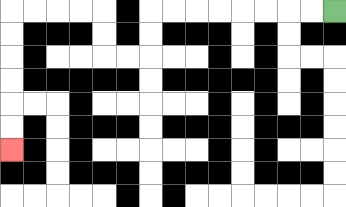{'start': '[14, 0]', 'end': '[0, 6]', 'path_directions': 'L,L,L,L,L,L,L,L,D,D,L,L,U,U,L,L,L,L,D,D,D,D,D,D', 'path_coordinates': '[[14, 0], [13, 0], [12, 0], [11, 0], [10, 0], [9, 0], [8, 0], [7, 0], [6, 0], [6, 1], [6, 2], [5, 2], [4, 2], [4, 1], [4, 0], [3, 0], [2, 0], [1, 0], [0, 0], [0, 1], [0, 2], [0, 3], [0, 4], [0, 5], [0, 6]]'}